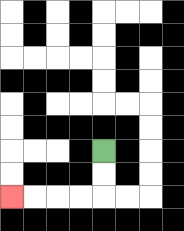{'start': '[4, 6]', 'end': '[0, 8]', 'path_directions': 'D,D,L,L,L,L', 'path_coordinates': '[[4, 6], [4, 7], [4, 8], [3, 8], [2, 8], [1, 8], [0, 8]]'}